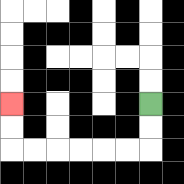{'start': '[6, 4]', 'end': '[0, 4]', 'path_directions': 'D,D,L,L,L,L,L,L,U,U', 'path_coordinates': '[[6, 4], [6, 5], [6, 6], [5, 6], [4, 6], [3, 6], [2, 6], [1, 6], [0, 6], [0, 5], [0, 4]]'}